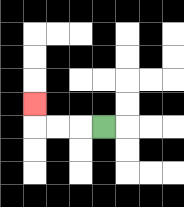{'start': '[4, 5]', 'end': '[1, 4]', 'path_directions': 'L,L,L,U', 'path_coordinates': '[[4, 5], [3, 5], [2, 5], [1, 5], [1, 4]]'}